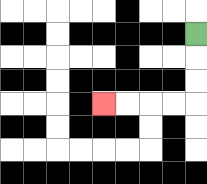{'start': '[8, 1]', 'end': '[4, 4]', 'path_directions': 'D,D,D,L,L,L,L', 'path_coordinates': '[[8, 1], [8, 2], [8, 3], [8, 4], [7, 4], [6, 4], [5, 4], [4, 4]]'}